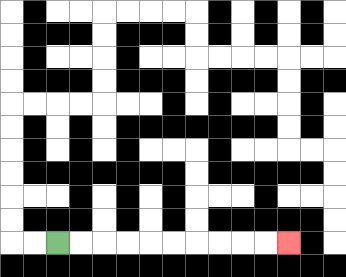{'start': '[2, 10]', 'end': '[12, 10]', 'path_directions': 'R,R,R,R,R,R,R,R,R,R', 'path_coordinates': '[[2, 10], [3, 10], [4, 10], [5, 10], [6, 10], [7, 10], [8, 10], [9, 10], [10, 10], [11, 10], [12, 10]]'}